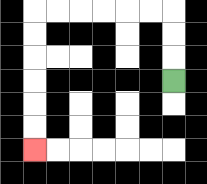{'start': '[7, 3]', 'end': '[1, 6]', 'path_directions': 'U,U,U,L,L,L,L,L,L,D,D,D,D,D,D', 'path_coordinates': '[[7, 3], [7, 2], [7, 1], [7, 0], [6, 0], [5, 0], [4, 0], [3, 0], [2, 0], [1, 0], [1, 1], [1, 2], [1, 3], [1, 4], [1, 5], [1, 6]]'}